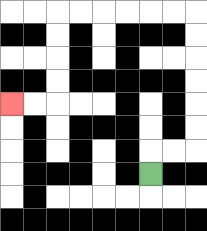{'start': '[6, 7]', 'end': '[0, 4]', 'path_directions': 'U,R,R,U,U,U,U,U,U,L,L,L,L,L,L,D,D,D,D,L,L', 'path_coordinates': '[[6, 7], [6, 6], [7, 6], [8, 6], [8, 5], [8, 4], [8, 3], [8, 2], [8, 1], [8, 0], [7, 0], [6, 0], [5, 0], [4, 0], [3, 0], [2, 0], [2, 1], [2, 2], [2, 3], [2, 4], [1, 4], [0, 4]]'}